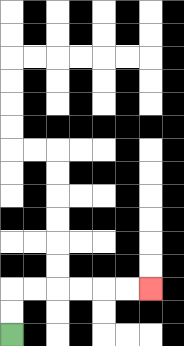{'start': '[0, 14]', 'end': '[6, 12]', 'path_directions': 'U,U,R,R,R,R,R,R', 'path_coordinates': '[[0, 14], [0, 13], [0, 12], [1, 12], [2, 12], [3, 12], [4, 12], [5, 12], [6, 12]]'}